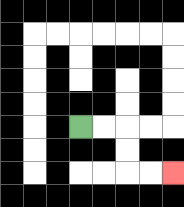{'start': '[3, 5]', 'end': '[7, 7]', 'path_directions': 'R,R,D,D,R,R', 'path_coordinates': '[[3, 5], [4, 5], [5, 5], [5, 6], [5, 7], [6, 7], [7, 7]]'}